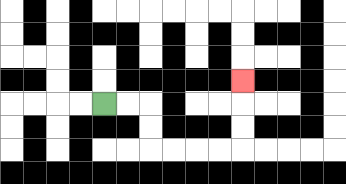{'start': '[4, 4]', 'end': '[10, 3]', 'path_directions': 'R,R,D,D,R,R,R,R,U,U,U', 'path_coordinates': '[[4, 4], [5, 4], [6, 4], [6, 5], [6, 6], [7, 6], [8, 6], [9, 6], [10, 6], [10, 5], [10, 4], [10, 3]]'}